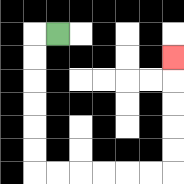{'start': '[2, 1]', 'end': '[7, 2]', 'path_directions': 'L,D,D,D,D,D,D,R,R,R,R,R,R,U,U,U,U,U', 'path_coordinates': '[[2, 1], [1, 1], [1, 2], [1, 3], [1, 4], [1, 5], [1, 6], [1, 7], [2, 7], [3, 7], [4, 7], [5, 7], [6, 7], [7, 7], [7, 6], [7, 5], [7, 4], [7, 3], [7, 2]]'}